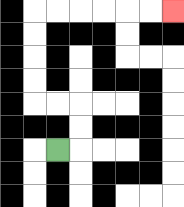{'start': '[2, 6]', 'end': '[7, 0]', 'path_directions': 'R,U,U,L,L,U,U,U,U,R,R,R,R,R,R', 'path_coordinates': '[[2, 6], [3, 6], [3, 5], [3, 4], [2, 4], [1, 4], [1, 3], [1, 2], [1, 1], [1, 0], [2, 0], [3, 0], [4, 0], [5, 0], [6, 0], [7, 0]]'}